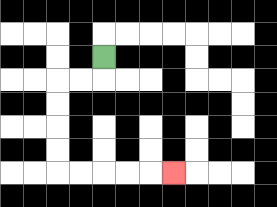{'start': '[4, 2]', 'end': '[7, 7]', 'path_directions': 'D,L,L,D,D,D,D,R,R,R,R,R', 'path_coordinates': '[[4, 2], [4, 3], [3, 3], [2, 3], [2, 4], [2, 5], [2, 6], [2, 7], [3, 7], [4, 7], [5, 7], [6, 7], [7, 7]]'}